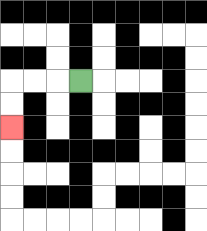{'start': '[3, 3]', 'end': '[0, 5]', 'path_directions': 'L,L,L,D,D', 'path_coordinates': '[[3, 3], [2, 3], [1, 3], [0, 3], [0, 4], [0, 5]]'}